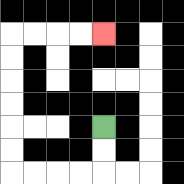{'start': '[4, 5]', 'end': '[4, 1]', 'path_directions': 'D,D,L,L,L,L,U,U,U,U,U,U,R,R,R,R', 'path_coordinates': '[[4, 5], [4, 6], [4, 7], [3, 7], [2, 7], [1, 7], [0, 7], [0, 6], [0, 5], [0, 4], [0, 3], [0, 2], [0, 1], [1, 1], [2, 1], [3, 1], [4, 1]]'}